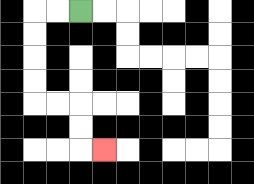{'start': '[3, 0]', 'end': '[4, 6]', 'path_directions': 'L,L,D,D,D,D,R,R,D,D,R', 'path_coordinates': '[[3, 0], [2, 0], [1, 0], [1, 1], [1, 2], [1, 3], [1, 4], [2, 4], [3, 4], [3, 5], [3, 6], [4, 6]]'}